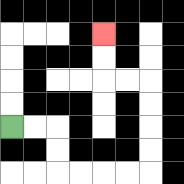{'start': '[0, 5]', 'end': '[4, 1]', 'path_directions': 'R,R,D,D,R,R,R,R,U,U,U,U,L,L,U,U', 'path_coordinates': '[[0, 5], [1, 5], [2, 5], [2, 6], [2, 7], [3, 7], [4, 7], [5, 7], [6, 7], [6, 6], [6, 5], [6, 4], [6, 3], [5, 3], [4, 3], [4, 2], [4, 1]]'}